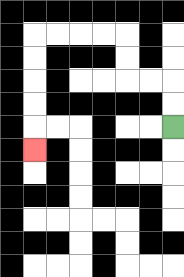{'start': '[7, 5]', 'end': '[1, 6]', 'path_directions': 'U,U,L,L,U,U,L,L,L,L,D,D,D,D,D', 'path_coordinates': '[[7, 5], [7, 4], [7, 3], [6, 3], [5, 3], [5, 2], [5, 1], [4, 1], [3, 1], [2, 1], [1, 1], [1, 2], [1, 3], [1, 4], [1, 5], [1, 6]]'}